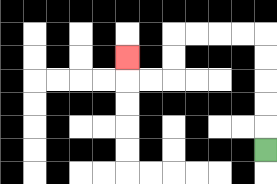{'start': '[11, 6]', 'end': '[5, 2]', 'path_directions': 'U,U,U,U,U,L,L,L,L,D,D,L,L,U', 'path_coordinates': '[[11, 6], [11, 5], [11, 4], [11, 3], [11, 2], [11, 1], [10, 1], [9, 1], [8, 1], [7, 1], [7, 2], [7, 3], [6, 3], [5, 3], [5, 2]]'}